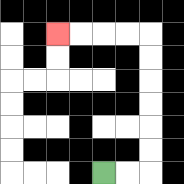{'start': '[4, 7]', 'end': '[2, 1]', 'path_directions': 'R,R,U,U,U,U,U,U,L,L,L,L', 'path_coordinates': '[[4, 7], [5, 7], [6, 7], [6, 6], [6, 5], [6, 4], [6, 3], [6, 2], [6, 1], [5, 1], [4, 1], [3, 1], [2, 1]]'}